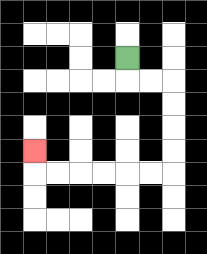{'start': '[5, 2]', 'end': '[1, 6]', 'path_directions': 'D,R,R,D,D,D,D,L,L,L,L,L,L,U', 'path_coordinates': '[[5, 2], [5, 3], [6, 3], [7, 3], [7, 4], [7, 5], [7, 6], [7, 7], [6, 7], [5, 7], [4, 7], [3, 7], [2, 7], [1, 7], [1, 6]]'}